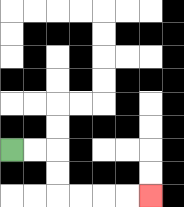{'start': '[0, 6]', 'end': '[6, 8]', 'path_directions': 'R,R,D,D,R,R,R,R', 'path_coordinates': '[[0, 6], [1, 6], [2, 6], [2, 7], [2, 8], [3, 8], [4, 8], [5, 8], [6, 8]]'}